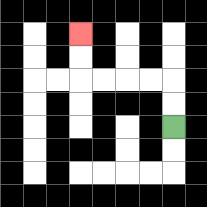{'start': '[7, 5]', 'end': '[3, 1]', 'path_directions': 'U,U,L,L,L,L,U,U', 'path_coordinates': '[[7, 5], [7, 4], [7, 3], [6, 3], [5, 3], [4, 3], [3, 3], [3, 2], [3, 1]]'}